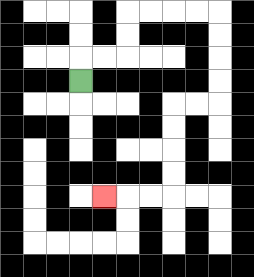{'start': '[3, 3]', 'end': '[4, 8]', 'path_directions': 'U,R,R,U,U,R,R,R,R,D,D,D,D,L,L,D,D,D,D,L,L,L', 'path_coordinates': '[[3, 3], [3, 2], [4, 2], [5, 2], [5, 1], [5, 0], [6, 0], [7, 0], [8, 0], [9, 0], [9, 1], [9, 2], [9, 3], [9, 4], [8, 4], [7, 4], [7, 5], [7, 6], [7, 7], [7, 8], [6, 8], [5, 8], [4, 8]]'}